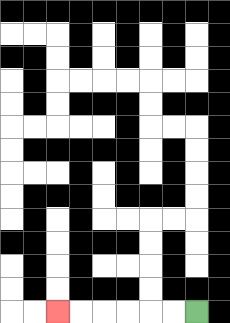{'start': '[8, 13]', 'end': '[2, 13]', 'path_directions': 'L,L,L,L,L,L', 'path_coordinates': '[[8, 13], [7, 13], [6, 13], [5, 13], [4, 13], [3, 13], [2, 13]]'}